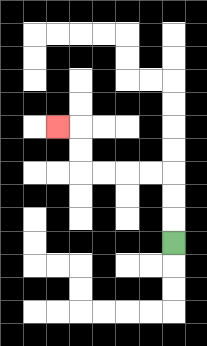{'start': '[7, 10]', 'end': '[2, 5]', 'path_directions': 'U,U,U,L,L,L,L,U,U,L', 'path_coordinates': '[[7, 10], [7, 9], [7, 8], [7, 7], [6, 7], [5, 7], [4, 7], [3, 7], [3, 6], [3, 5], [2, 5]]'}